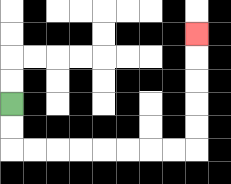{'start': '[0, 4]', 'end': '[8, 1]', 'path_directions': 'D,D,R,R,R,R,R,R,R,R,U,U,U,U,U', 'path_coordinates': '[[0, 4], [0, 5], [0, 6], [1, 6], [2, 6], [3, 6], [4, 6], [5, 6], [6, 6], [7, 6], [8, 6], [8, 5], [8, 4], [8, 3], [8, 2], [8, 1]]'}